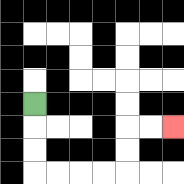{'start': '[1, 4]', 'end': '[7, 5]', 'path_directions': 'D,D,D,R,R,R,R,U,U,R,R', 'path_coordinates': '[[1, 4], [1, 5], [1, 6], [1, 7], [2, 7], [3, 7], [4, 7], [5, 7], [5, 6], [5, 5], [6, 5], [7, 5]]'}